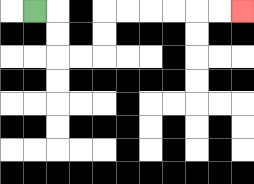{'start': '[1, 0]', 'end': '[10, 0]', 'path_directions': 'R,D,D,R,R,U,U,R,R,R,R,R,R', 'path_coordinates': '[[1, 0], [2, 0], [2, 1], [2, 2], [3, 2], [4, 2], [4, 1], [4, 0], [5, 0], [6, 0], [7, 0], [8, 0], [9, 0], [10, 0]]'}